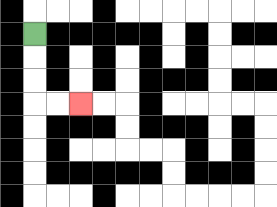{'start': '[1, 1]', 'end': '[3, 4]', 'path_directions': 'D,D,D,R,R', 'path_coordinates': '[[1, 1], [1, 2], [1, 3], [1, 4], [2, 4], [3, 4]]'}